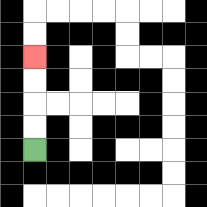{'start': '[1, 6]', 'end': '[1, 2]', 'path_directions': 'U,U,U,U', 'path_coordinates': '[[1, 6], [1, 5], [1, 4], [1, 3], [1, 2]]'}